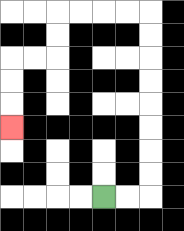{'start': '[4, 8]', 'end': '[0, 5]', 'path_directions': 'R,R,U,U,U,U,U,U,U,U,L,L,L,L,D,D,L,L,D,D,D', 'path_coordinates': '[[4, 8], [5, 8], [6, 8], [6, 7], [6, 6], [6, 5], [6, 4], [6, 3], [6, 2], [6, 1], [6, 0], [5, 0], [4, 0], [3, 0], [2, 0], [2, 1], [2, 2], [1, 2], [0, 2], [0, 3], [0, 4], [0, 5]]'}